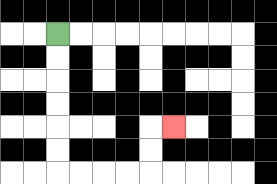{'start': '[2, 1]', 'end': '[7, 5]', 'path_directions': 'D,D,D,D,D,D,R,R,R,R,U,U,R', 'path_coordinates': '[[2, 1], [2, 2], [2, 3], [2, 4], [2, 5], [2, 6], [2, 7], [3, 7], [4, 7], [5, 7], [6, 7], [6, 6], [6, 5], [7, 5]]'}